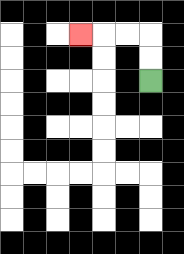{'start': '[6, 3]', 'end': '[3, 1]', 'path_directions': 'U,U,L,L,L', 'path_coordinates': '[[6, 3], [6, 2], [6, 1], [5, 1], [4, 1], [3, 1]]'}